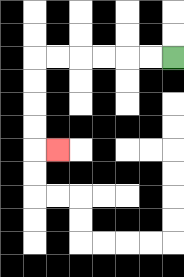{'start': '[7, 2]', 'end': '[2, 6]', 'path_directions': 'L,L,L,L,L,L,D,D,D,D,R', 'path_coordinates': '[[7, 2], [6, 2], [5, 2], [4, 2], [3, 2], [2, 2], [1, 2], [1, 3], [1, 4], [1, 5], [1, 6], [2, 6]]'}